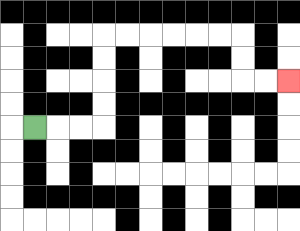{'start': '[1, 5]', 'end': '[12, 3]', 'path_directions': 'R,R,R,U,U,U,U,R,R,R,R,R,R,D,D,R,R', 'path_coordinates': '[[1, 5], [2, 5], [3, 5], [4, 5], [4, 4], [4, 3], [4, 2], [4, 1], [5, 1], [6, 1], [7, 1], [8, 1], [9, 1], [10, 1], [10, 2], [10, 3], [11, 3], [12, 3]]'}